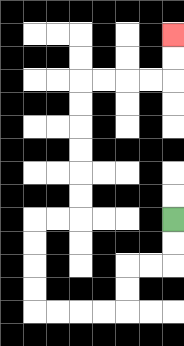{'start': '[7, 9]', 'end': '[7, 1]', 'path_directions': 'D,D,L,L,D,D,L,L,L,L,U,U,U,U,R,R,U,U,U,U,U,U,R,R,R,R,U,U', 'path_coordinates': '[[7, 9], [7, 10], [7, 11], [6, 11], [5, 11], [5, 12], [5, 13], [4, 13], [3, 13], [2, 13], [1, 13], [1, 12], [1, 11], [1, 10], [1, 9], [2, 9], [3, 9], [3, 8], [3, 7], [3, 6], [3, 5], [3, 4], [3, 3], [4, 3], [5, 3], [6, 3], [7, 3], [7, 2], [7, 1]]'}